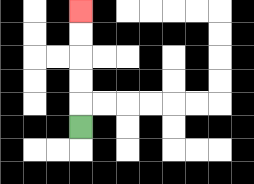{'start': '[3, 5]', 'end': '[3, 0]', 'path_directions': 'U,U,U,U,U', 'path_coordinates': '[[3, 5], [3, 4], [3, 3], [3, 2], [3, 1], [3, 0]]'}